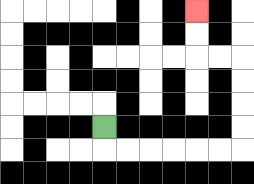{'start': '[4, 5]', 'end': '[8, 0]', 'path_directions': 'D,R,R,R,R,R,R,U,U,U,U,L,L,U,U', 'path_coordinates': '[[4, 5], [4, 6], [5, 6], [6, 6], [7, 6], [8, 6], [9, 6], [10, 6], [10, 5], [10, 4], [10, 3], [10, 2], [9, 2], [8, 2], [8, 1], [8, 0]]'}